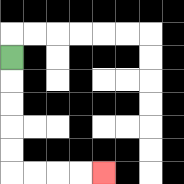{'start': '[0, 2]', 'end': '[4, 7]', 'path_directions': 'D,D,D,D,D,R,R,R,R', 'path_coordinates': '[[0, 2], [0, 3], [0, 4], [0, 5], [0, 6], [0, 7], [1, 7], [2, 7], [3, 7], [4, 7]]'}